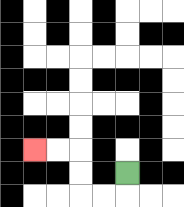{'start': '[5, 7]', 'end': '[1, 6]', 'path_directions': 'D,L,L,U,U,L,L', 'path_coordinates': '[[5, 7], [5, 8], [4, 8], [3, 8], [3, 7], [3, 6], [2, 6], [1, 6]]'}